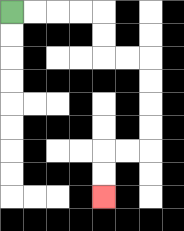{'start': '[0, 0]', 'end': '[4, 8]', 'path_directions': 'R,R,R,R,D,D,R,R,D,D,D,D,L,L,D,D', 'path_coordinates': '[[0, 0], [1, 0], [2, 0], [3, 0], [4, 0], [4, 1], [4, 2], [5, 2], [6, 2], [6, 3], [6, 4], [6, 5], [6, 6], [5, 6], [4, 6], [4, 7], [4, 8]]'}